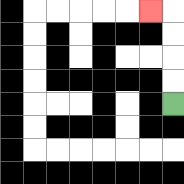{'start': '[7, 4]', 'end': '[6, 0]', 'path_directions': 'U,U,U,U,L', 'path_coordinates': '[[7, 4], [7, 3], [7, 2], [7, 1], [7, 0], [6, 0]]'}